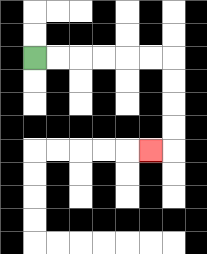{'start': '[1, 2]', 'end': '[6, 6]', 'path_directions': 'R,R,R,R,R,R,D,D,D,D,L', 'path_coordinates': '[[1, 2], [2, 2], [3, 2], [4, 2], [5, 2], [6, 2], [7, 2], [7, 3], [7, 4], [7, 5], [7, 6], [6, 6]]'}